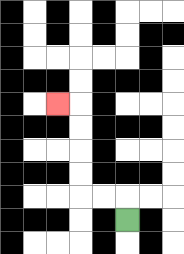{'start': '[5, 9]', 'end': '[2, 4]', 'path_directions': 'U,L,L,U,U,U,U,L', 'path_coordinates': '[[5, 9], [5, 8], [4, 8], [3, 8], [3, 7], [3, 6], [3, 5], [3, 4], [2, 4]]'}